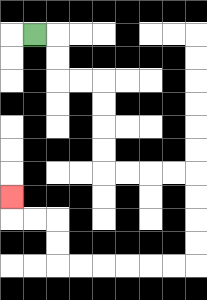{'start': '[1, 1]', 'end': '[0, 8]', 'path_directions': 'R,D,D,R,R,D,D,D,D,R,R,R,R,D,D,D,D,L,L,L,L,L,L,U,U,L,L,U', 'path_coordinates': '[[1, 1], [2, 1], [2, 2], [2, 3], [3, 3], [4, 3], [4, 4], [4, 5], [4, 6], [4, 7], [5, 7], [6, 7], [7, 7], [8, 7], [8, 8], [8, 9], [8, 10], [8, 11], [7, 11], [6, 11], [5, 11], [4, 11], [3, 11], [2, 11], [2, 10], [2, 9], [1, 9], [0, 9], [0, 8]]'}